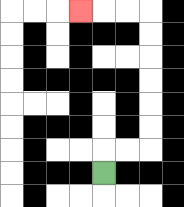{'start': '[4, 7]', 'end': '[3, 0]', 'path_directions': 'U,R,R,U,U,U,U,U,U,L,L,L', 'path_coordinates': '[[4, 7], [4, 6], [5, 6], [6, 6], [6, 5], [6, 4], [6, 3], [6, 2], [6, 1], [6, 0], [5, 0], [4, 0], [3, 0]]'}